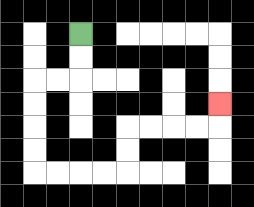{'start': '[3, 1]', 'end': '[9, 4]', 'path_directions': 'D,D,L,L,D,D,D,D,R,R,R,R,U,U,R,R,R,R,U', 'path_coordinates': '[[3, 1], [3, 2], [3, 3], [2, 3], [1, 3], [1, 4], [1, 5], [1, 6], [1, 7], [2, 7], [3, 7], [4, 7], [5, 7], [5, 6], [5, 5], [6, 5], [7, 5], [8, 5], [9, 5], [9, 4]]'}